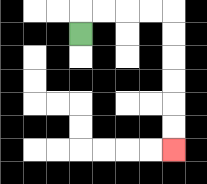{'start': '[3, 1]', 'end': '[7, 6]', 'path_directions': 'U,R,R,R,R,D,D,D,D,D,D', 'path_coordinates': '[[3, 1], [3, 0], [4, 0], [5, 0], [6, 0], [7, 0], [7, 1], [7, 2], [7, 3], [7, 4], [7, 5], [7, 6]]'}